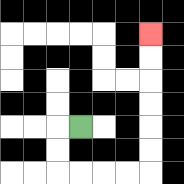{'start': '[3, 5]', 'end': '[6, 1]', 'path_directions': 'L,D,D,R,R,R,R,U,U,U,U,U,U', 'path_coordinates': '[[3, 5], [2, 5], [2, 6], [2, 7], [3, 7], [4, 7], [5, 7], [6, 7], [6, 6], [6, 5], [6, 4], [6, 3], [6, 2], [6, 1]]'}